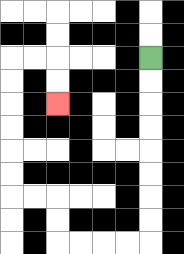{'start': '[6, 2]', 'end': '[2, 4]', 'path_directions': 'D,D,D,D,D,D,D,D,L,L,L,L,U,U,L,L,U,U,U,U,U,U,R,R,D,D', 'path_coordinates': '[[6, 2], [6, 3], [6, 4], [6, 5], [6, 6], [6, 7], [6, 8], [6, 9], [6, 10], [5, 10], [4, 10], [3, 10], [2, 10], [2, 9], [2, 8], [1, 8], [0, 8], [0, 7], [0, 6], [0, 5], [0, 4], [0, 3], [0, 2], [1, 2], [2, 2], [2, 3], [2, 4]]'}